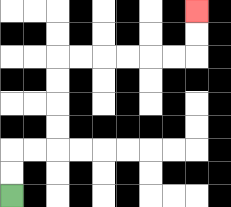{'start': '[0, 8]', 'end': '[8, 0]', 'path_directions': 'U,U,R,R,U,U,U,U,R,R,R,R,R,R,U,U', 'path_coordinates': '[[0, 8], [0, 7], [0, 6], [1, 6], [2, 6], [2, 5], [2, 4], [2, 3], [2, 2], [3, 2], [4, 2], [5, 2], [6, 2], [7, 2], [8, 2], [8, 1], [8, 0]]'}